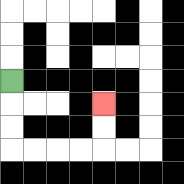{'start': '[0, 3]', 'end': '[4, 4]', 'path_directions': 'D,D,D,R,R,R,R,U,U', 'path_coordinates': '[[0, 3], [0, 4], [0, 5], [0, 6], [1, 6], [2, 6], [3, 6], [4, 6], [4, 5], [4, 4]]'}